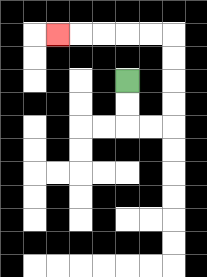{'start': '[5, 3]', 'end': '[2, 1]', 'path_directions': 'D,D,R,R,U,U,U,U,L,L,L,L,L', 'path_coordinates': '[[5, 3], [5, 4], [5, 5], [6, 5], [7, 5], [7, 4], [7, 3], [7, 2], [7, 1], [6, 1], [5, 1], [4, 1], [3, 1], [2, 1]]'}